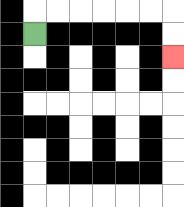{'start': '[1, 1]', 'end': '[7, 2]', 'path_directions': 'U,R,R,R,R,R,R,D,D', 'path_coordinates': '[[1, 1], [1, 0], [2, 0], [3, 0], [4, 0], [5, 0], [6, 0], [7, 0], [7, 1], [7, 2]]'}